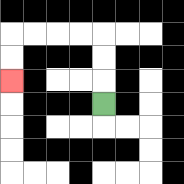{'start': '[4, 4]', 'end': '[0, 3]', 'path_directions': 'U,U,U,L,L,L,L,D,D', 'path_coordinates': '[[4, 4], [4, 3], [4, 2], [4, 1], [3, 1], [2, 1], [1, 1], [0, 1], [0, 2], [0, 3]]'}